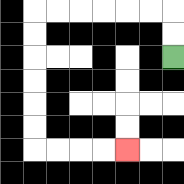{'start': '[7, 2]', 'end': '[5, 6]', 'path_directions': 'U,U,L,L,L,L,L,L,D,D,D,D,D,D,R,R,R,R', 'path_coordinates': '[[7, 2], [7, 1], [7, 0], [6, 0], [5, 0], [4, 0], [3, 0], [2, 0], [1, 0], [1, 1], [1, 2], [1, 3], [1, 4], [1, 5], [1, 6], [2, 6], [3, 6], [4, 6], [5, 6]]'}